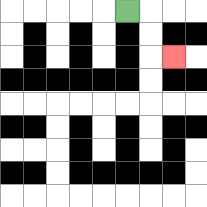{'start': '[5, 0]', 'end': '[7, 2]', 'path_directions': 'R,D,D,R', 'path_coordinates': '[[5, 0], [6, 0], [6, 1], [6, 2], [7, 2]]'}